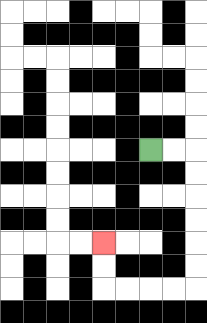{'start': '[6, 6]', 'end': '[4, 10]', 'path_directions': 'R,R,D,D,D,D,D,D,L,L,L,L,U,U', 'path_coordinates': '[[6, 6], [7, 6], [8, 6], [8, 7], [8, 8], [8, 9], [8, 10], [8, 11], [8, 12], [7, 12], [6, 12], [5, 12], [4, 12], [4, 11], [4, 10]]'}